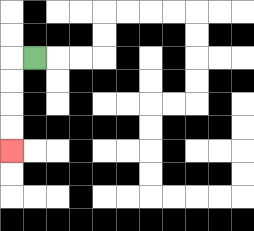{'start': '[1, 2]', 'end': '[0, 6]', 'path_directions': 'L,D,D,D,D', 'path_coordinates': '[[1, 2], [0, 2], [0, 3], [0, 4], [0, 5], [0, 6]]'}